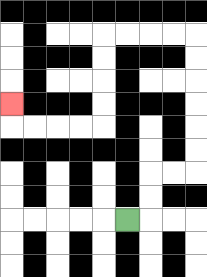{'start': '[5, 9]', 'end': '[0, 4]', 'path_directions': 'R,U,U,R,R,U,U,U,U,U,U,L,L,L,L,D,D,D,D,L,L,L,L,U', 'path_coordinates': '[[5, 9], [6, 9], [6, 8], [6, 7], [7, 7], [8, 7], [8, 6], [8, 5], [8, 4], [8, 3], [8, 2], [8, 1], [7, 1], [6, 1], [5, 1], [4, 1], [4, 2], [4, 3], [4, 4], [4, 5], [3, 5], [2, 5], [1, 5], [0, 5], [0, 4]]'}